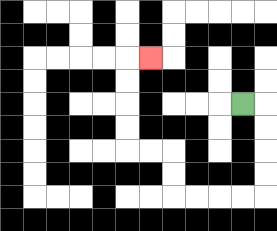{'start': '[10, 4]', 'end': '[6, 2]', 'path_directions': 'R,D,D,D,D,L,L,L,L,U,U,L,L,U,U,U,U,R', 'path_coordinates': '[[10, 4], [11, 4], [11, 5], [11, 6], [11, 7], [11, 8], [10, 8], [9, 8], [8, 8], [7, 8], [7, 7], [7, 6], [6, 6], [5, 6], [5, 5], [5, 4], [5, 3], [5, 2], [6, 2]]'}